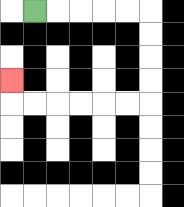{'start': '[1, 0]', 'end': '[0, 3]', 'path_directions': 'R,R,R,R,R,D,D,D,D,L,L,L,L,L,L,U', 'path_coordinates': '[[1, 0], [2, 0], [3, 0], [4, 0], [5, 0], [6, 0], [6, 1], [6, 2], [6, 3], [6, 4], [5, 4], [4, 4], [3, 4], [2, 4], [1, 4], [0, 4], [0, 3]]'}